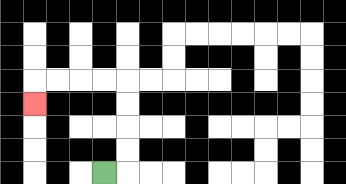{'start': '[4, 7]', 'end': '[1, 4]', 'path_directions': 'R,U,U,U,U,L,L,L,L,D', 'path_coordinates': '[[4, 7], [5, 7], [5, 6], [5, 5], [5, 4], [5, 3], [4, 3], [3, 3], [2, 3], [1, 3], [1, 4]]'}